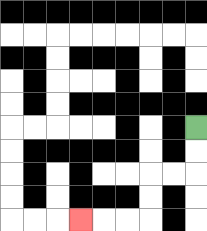{'start': '[8, 5]', 'end': '[3, 9]', 'path_directions': 'D,D,L,L,D,D,L,L,L', 'path_coordinates': '[[8, 5], [8, 6], [8, 7], [7, 7], [6, 7], [6, 8], [6, 9], [5, 9], [4, 9], [3, 9]]'}